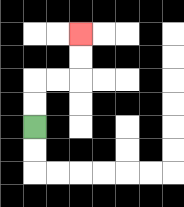{'start': '[1, 5]', 'end': '[3, 1]', 'path_directions': 'U,U,R,R,U,U', 'path_coordinates': '[[1, 5], [1, 4], [1, 3], [2, 3], [3, 3], [3, 2], [3, 1]]'}